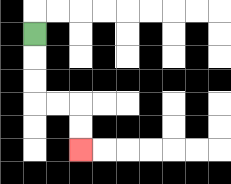{'start': '[1, 1]', 'end': '[3, 6]', 'path_directions': 'D,D,D,R,R,D,D', 'path_coordinates': '[[1, 1], [1, 2], [1, 3], [1, 4], [2, 4], [3, 4], [3, 5], [3, 6]]'}